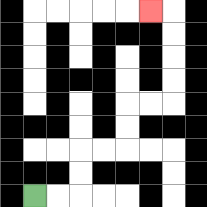{'start': '[1, 8]', 'end': '[6, 0]', 'path_directions': 'R,R,U,U,R,R,U,U,R,R,U,U,U,U,L', 'path_coordinates': '[[1, 8], [2, 8], [3, 8], [3, 7], [3, 6], [4, 6], [5, 6], [5, 5], [5, 4], [6, 4], [7, 4], [7, 3], [7, 2], [7, 1], [7, 0], [6, 0]]'}